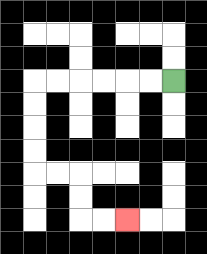{'start': '[7, 3]', 'end': '[5, 9]', 'path_directions': 'L,L,L,L,L,L,D,D,D,D,R,R,D,D,R,R', 'path_coordinates': '[[7, 3], [6, 3], [5, 3], [4, 3], [3, 3], [2, 3], [1, 3], [1, 4], [1, 5], [1, 6], [1, 7], [2, 7], [3, 7], [3, 8], [3, 9], [4, 9], [5, 9]]'}